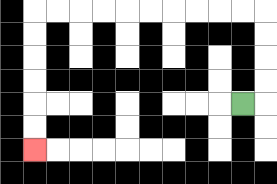{'start': '[10, 4]', 'end': '[1, 6]', 'path_directions': 'R,U,U,U,U,L,L,L,L,L,L,L,L,L,L,D,D,D,D,D,D', 'path_coordinates': '[[10, 4], [11, 4], [11, 3], [11, 2], [11, 1], [11, 0], [10, 0], [9, 0], [8, 0], [7, 0], [6, 0], [5, 0], [4, 0], [3, 0], [2, 0], [1, 0], [1, 1], [1, 2], [1, 3], [1, 4], [1, 5], [1, 6]]'}